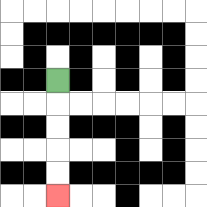{'start': '[2, 3]', 'end': '[2, 8]', 'path_directions': 'D,D,D,D,D', 'path_coordinates': '[[2, 3], [2, 4], [2, 5], [2, 6], [2, 7], [2, 8]]'}